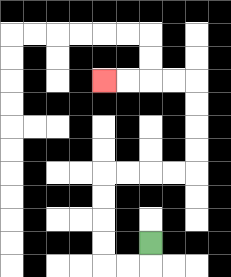{'start': '[6, 10]', 'end': '[4, 3]', 'path_directions': 'D,L,L,U,U,U,U,R,R,R,R,U,U,U,U,L,L,L,L', 'path_coordinates': '[[6, 10], [6, 11], [5, 11], [4, 11], [4, 10], [4, 9], [4, 8], [4, 7], [5, 7], [6, 7], [7, 7], [8, 7], [8, 6], [8, 5], [8, 4], [8, 3], [7, 3], [6, 3], [5, 3], [4, 3]]'}